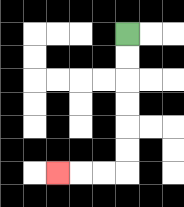{'start': '[5, 1]', 'end': '[2, 7]', 'path_directions': 'D,D,D,D,D,D,L,L,L', 'path_coordinates': '[[5, 1], [5, 2], [5, 3], [5, 4], [5, 5], [5, 6], [5, 7], [4, 7], [3, 7], [2, 7]]'}